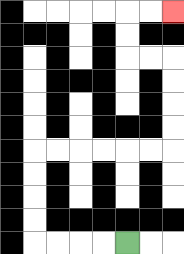{'start': '[5, 10]', 'end': '[7, 0]', 'path_directions': 'L,L,L,L,U,U,U,U,R,R,R,R,R,R,U,U,U,U,L,L,U,U,R,R', 'path_coordinates': '[[5, 10], [4, 10], [3, 10], [2, 10], [1, 10], [1, 9], [1, 8], [1, 7], [1, 6], [2, 6], [3, 6], [4, 6], [5, 6], [6, 6], [7, 6], [7, 5], [7, 4], [7, 3], [7, 2], [6, 2], [5, 2], [5, 1], [5, 0], [6, 0], [7, 0]]'}